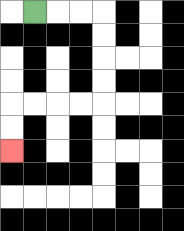{'start': '[1, 0]', 'end': '[0, 6]', 'path_directions': 'R,R,R,D,D,D,D,L,L,L,L,D,D', 'path_coordinates': '[[1, 0], [2, 0], [3, 0], [4, 0], [4, 1], [4, 2], [4, 3], [4, 4], [3, 4], [2, 4], [1, 4], [0, 4], [0, 5], [0, 6]]'}